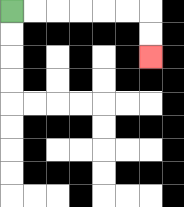{'start': '[0, 0]', 'end': '[6, 2]', 'path_directions': 'R,R,R,R,R,R,D,D', 'path_coordinates': '[[0, 0], [1, 0], [2, 0], [3, 0], [4, 0], [5, 0], [6, 0], [6, 1], [6, 2]]'}